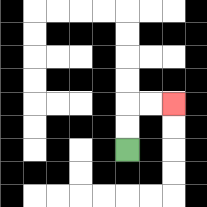{'start': '[5, 6]', 'end': '[7, 4]', 'path_directions': 'U,U,R,R', 'path_coordinates': '[[5, 6], [5, 5], [5, 4], [6, 4], [7, 4]]'}